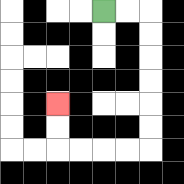{'start': '[4, 0]', 'end': '[2, 4]', 'path_directions': 'R,R,D,D,D,D,D,D,L,L,L,L,U,U', 'path_coordinates': '[[4, 0], [5, 0], [6, 0], [6, 1], [6, 2], [6, 3], [6, 4], [6, 5], [6, 6], [5, 6], [4, 6], [3, 6], [2, 6], [2, 5], [2, 4]]'}